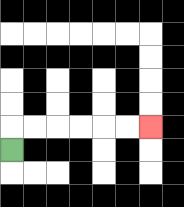{'start': '[0, 6]', 'end': '[6, 5]', 'path_directions': 'U,R,R,R,R,R,R', 'path_coordinates': '[[0, 6], [0, 5], [1, 5], [2, 5], [3, 5], [4, 5], [5, 5], [6, 5]]'}